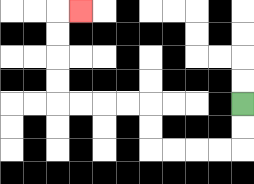{'start': '[10, 4]', 'end': '[3, 0]', 'path_directions': 'D,D,L,L,L,L,U,U,L,L,L,L,U,U,U,U,R', 'path_coordinates': '[[10, 4], [10, 5], [10, 6], [9, 6], [8, 6], [7, 6], [6, 6], [6, 5], [6, 4], [5, 4], [4, 4], [3, 4], [2, 4], [2, 3], [2, 2], [2, 1], [2, 0], [3, 0]]'}